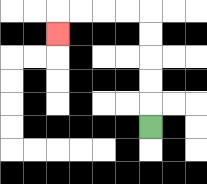{'start': '[6, 5]', 'end': '[2, 1]', 'path_directions': 'U,U,U,U,U,L,L,L,L,D', 'path_coordinates': '[[6, 5], [6, 4], [6, 3], [6, 2], [6, 1], [6, 0], [5, 0], [4, 0], [3, 0], [2, 0], [2, 1]]'}